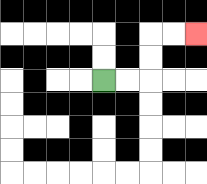{'start': '[4, 3]', 'end': '[8, 1]', 'path_directions': 'R,R,U,U,R,R', 'path_coordinates': '[[4, 3], [5, 3], [6, 3], [6, 2], [6, 1], [7, 1], [8, 1]]'}